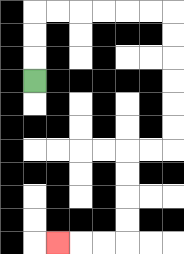{'start': '[1, 3]', 'end': '[2, 10]', 'path_directions': 'U,U,U,R,R,R,R,R,R,D,D,D,D,D,D,L,L,D,D,D,D,L,L,L', 'path_coordinates': '[[1, 3], [1, 2], [1, 1], [1, 0], [2, 0], [3, 0], [4, 0], [5, 0], [6, 0], [7, 0], [7, 1], [7, 2], [7, 3], [7, 4], [7, 5], [7, 6], [6, 6], [5, 6], [5, 7], [5, 8], [5, 9], [5, 10], [4, 10], [3, 10], [2, 10]]'}